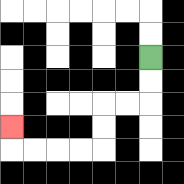{'start': '[6, 2]', 'end': '[0, 5]', 'path_directions': 'D,D,L,L,D,D,L,L,L,L,U', 'path_coordinates': '[[6, 2], [6, 3], [6, 4], [5, 4], [4, 4], [4, 5], [4, 6], [3, 6], [2, 6], [1, 6], [0, 6], [0, 5]]'}